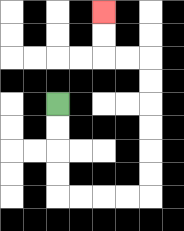{'start': '[2, 4]', 'end': '[4, 0]', 'path_directions': 'D,D,D,D,R,R,R,R,U,U,U,U,U,U,L,L,U,U', 'path_coordinates': '[[2, 4], [2, 5], [2, 6], [2, 7], [2, 8], [3, 8], [4, 8], [5, 8], [6, 8], [6, 7], [6, 6], [6, 5], [6, 4], [6, 3], [6, 2], [5, 2], [4, 2], [4, 1], [4, 0]]'}